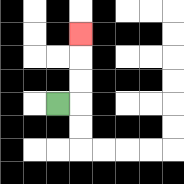{'start': '[2, 4]', 'end': '[3, 1]', 'path_directions': 'R,U,U,U', 'path_coordinates': '[[2, 4], [3, 4], [3, 3], [3, 2], [3, 1]]'}